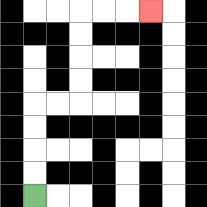{'start': '[1, 8]', 'end': '[6, 0]', 'path_directions': 'U,U,U,U,R,R,U,U,U,U,R,R,R', 'path_coordinates': '[[1, 8], [1, 7], [1, 6], [1, 5], [1, 4], [2, 4], [3, 4], [3, 3], [3, 2], [3, 1], [3, 0], [4, 0], [5, 0], [6, 0]]'}